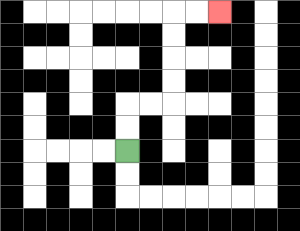{'start': '[5, 6]', 'end': '[9, 0]', 'path_directions': 'U,U,R,R,U,U,U,U,R,R', 'path_coordinates': '[[5, 6], [5, 5], [5, 4], [6, 4], [7, 4], [7, 3], [7, 2], [7, 1], [7, 0], [8, 0], [9, 0]]'}